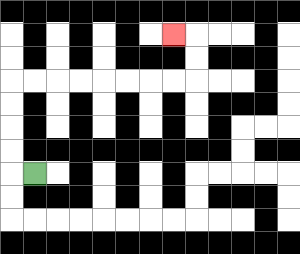{'start': '[1, 7]', 'end': '[7, 1]', 'path_directions': 'L,U,U,U,U,R,R,R,R,R,R,R,R,U,U,L', 'path_coordinates': '[[1, 7], [0, 7], [0, 6], [0, 5], [0, 4], [0, 3], [1, 3], [2, 3], [3, 3], [4, 3], [5, 3], [6, 3], [7, 3], [8, 3], [8, 2], [8, 1], [7, 1]]'}